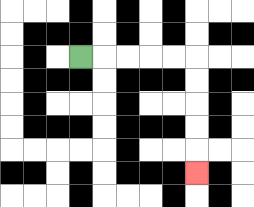{'start': '[3, 2]', 'end': '[8, 7]', 'path_directions': 'R,R,R,R,R,D,D,D,D,D', 'path_coordinates': '[[3, 2], [4, 2], [5, 2], [6, 2], [7, 2], [8, 2], [8, 3], [8, 4], [8, 5], [8, 6], [8, 7]]'}